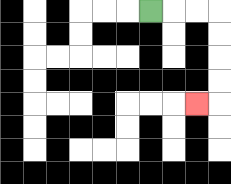{'start': '[6, 0]', 'end': '[8, 4]', 'path_directions': 'R,R,R,D,D,D,D,L', 'path_coordinates': '[[6, 0], [7, 0], [8, 0], [9, 0], [9, 1], [9, 2], [9, 3], [9, 4], [8, 4]]'}